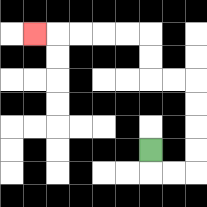{'start': '[6, 6]', 'end': '[1, 1]', 'path_directions': 'D,R,R,U,U,U,U,L,L,U,U,L,L,L,L,L', 'path_coordinates': '[[6, 6], [6, 7], [7, 7], [8, 7], [8, 6], [8, 5], [8, 4], [8, 3], [7, 3], [6, 3], [6, 2], [6, 1], [5, 1], [4, 1], [3, 1], [2, 1], [1, 1]]'}